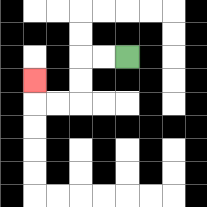{'start': '[5, 2]', 'end': '[1, 3]', 'path_directions': 'L,L,D,D,L,L,U', 'path_coordinates': '[[5, 2], [4, 2], [3, 2], [3, 3], [3, 4], [2, 4], [1, 4], [1, 3]]'}